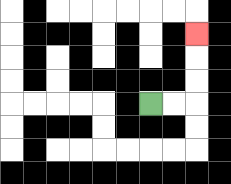{'start': '[6, 4]', 'end': '[8, 1]', 'path_directions': 'R,R,U,U,U', 'path_coordinates': '[[6, 4], [7, 4], [8, 4], [8, 3], [8, 2], [8, 1]]'}